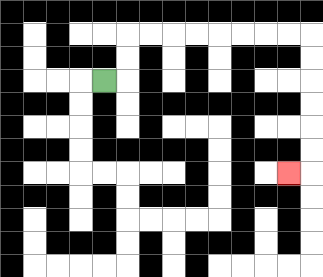{'start': '[4, 3]', 'end': '[12, 7]', 'path_directions': 'R,U,U,R,R,R,R,R,R,R,R,D,D,D,D,D,D,L', 'path_coordinates': '[[4, 3], [5, 3], [5, 2], [5, 1], [6, 1], [7, 1], [8, 1], [9, 1], [10, 1], [11, 1], [12, 1], [13, 1], [13, 2], [13, 3], [13, 4], [13, 5], [13, 6], [13, 7], [12, 7]]'}